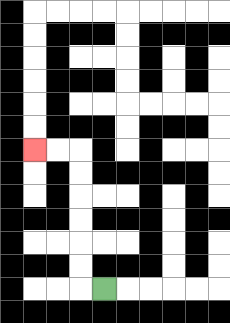{'start': '[4, 12]', 'end': '[1, 6]', 'path_directions': 'L,U,U,U,U,U,U,L,L', 'path_coordinates': '[[4, 12], [3, 12], [3, 11], [3, 10], [3, 9], [3, 8], [3, 7], [3, 6], [2, 6], [1, 6]]'}